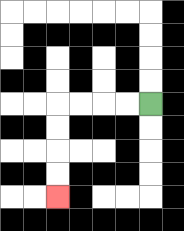{'start': '[6, 4]', 'end': '[2, 8]', 'path_directions': 'L,L,L,L,D,D,D,D', 'path_coordinates': '[[6, 4], [5, 4], [4, 4], [3, 4], [2, 4], [2, 5], [2, 6], [2, 7], [2, 8]]'}